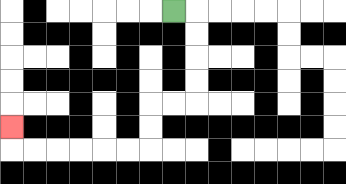{'start': '[7, 0]', 'end': '[0, 5]', 'path_directions': 'R,D,D,D,D,L,L,D,D,L,L,L,L,L,L,U', 'path_coordinates': '[[7, 0], [8, 0], [8, 1], [8, 2], [8, 3], [8, 4], [7, 4], [6, 4], [6, 5], [6, 6], [5, 6], [4, 6], [3, 6], [2, 6], [1, 6], [0, 6], [0, 5]]'}